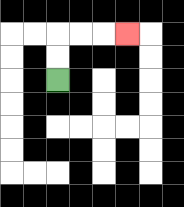{'start': '[2, 3]', 'end': '[5, 1]', 'path_directions': 'U,U,R,R,R', 'path_coordinates': '[[2, 3], [2, 2], [2, 1], [3, 1], [4, 1], [5, 1]]'}